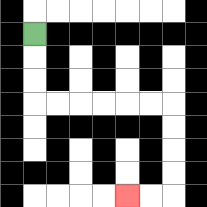{'start': '[1, 1]', 'end': '[5, 8]', 'path_directions': 'D,D,D,R,R,R,R,R,R,D,D,D,D,L,L', 'path_coordinates': '[[1, 1], [1, 2], [1, 3], [1, 4], [2, 4], [3, 4], [4, 4], [5, 4], [6, 4], [7, 4], [7, 5], [7, 6], [7, 7], [7, 8], [6, 8], [5, 8]]'}